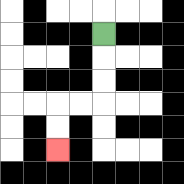{'start': '[4, 1]', 'end': '[2, 6]', 'path_directions': 'D,D,D,L,L,D,D', 'path_coordinates': '[[4, 1], [4, 2], [4, 3], [4, 4], [3, 4], [2, 4], [2, 5], [2, 6]]'}